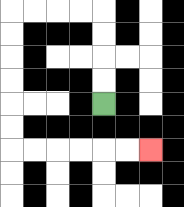{'start': '[4, 4]', 'end': '[6, 6]', 'path_directions': 'U,U,U,U,L,L,L,L,D,D,D,D,D,D,R,R,R,R,R,R', 'path_coordinates': '[[4, 4], [4, 3], [4, 2], [4, 1], [4, 0], [3, 0], [2, 0], [1, 0], [0, 0], [0, 1], [0, 2], [0, 3], [0, 4], [0, 5], [0, 6], [1, 6], [2, 6], [3, 6], [4, 6], [5, 6], [6, 6]]'}